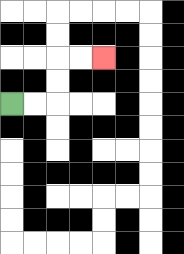{'start': '[0, 4]', 'end': '[4, 2]', 'path_directions': 'R,R,U,U,R,R', 'path_coordinates': '[[0, 4], [1, 4], [2, 4], [2, 3], [2, 2], [3, 2], [4, 2]]'}